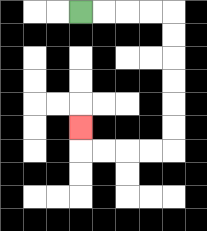{'start': '[3, 0]', 'end': '[3, 5]', 'path_directions': 'R,R,R,R,D,D,D,D,D,D,L,L,L,L,U', 'path_coordinates': '[[3, 0], [4, 0], [5, 0], [6, 0], [7, 0], [7, 1], [7, 2], [7, 3], [7, 4], [7, 5], [7, 6], [6, 6], [5, 6], [4, 6], [3, 6], [3, 5]]'}